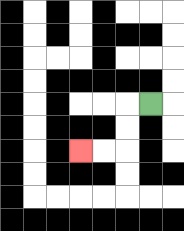{'start': '[6, 4]', 'end': '[3, 6]', 'path_directions': 'L,D,D,L,L', 'path_coordinates': '[[6, 4], [5, 4], [5, 5], [5, 6], [4, 6], [3, 6]]'}